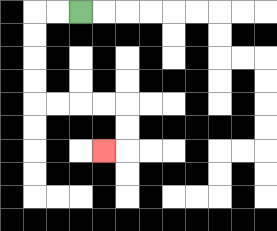{'start': '[3, 0]', 'end': '[4, 6]', 'path_directions': 'L,L,D,D,D,D,R,R,R,R,D,D,L', 'path_coordinates': '[[3, 0], [2, 0], [1, 0], [1, 1], [1, 2], [1, 3], [1, 4], [2, 4], [3, 4], [4, 4], [5, 4], [5, 5], [5, 6], [4, 6]]'}